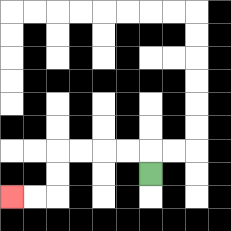{'start': '[6, 7]', 'end': '[0, 8]', 'path_directions': 'U,L,L,L,L,D,D,L,L', 'path_coordinates': '[[6, 7], [6, 6], [5, 6], [4, 6], [3, 6], [2, 6], [2, 7], [2, 8], [1, 8], [0, 8]]'}